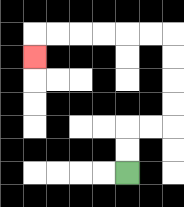{'start': '[5, 7]', 'end': '[1, 2]', 'path_directions': 'U,U,R,R,U,U,U,U,L,L,L,L,L,L,D', 'path_coordinates': '[[5, 7], [5, 6], [5, 5], [6, 5], [7, 5], [7, 4], [7, 3], [7, 2], [7, 1], [6, 1], [5, 1], [4, 1], [3, 1], [2, 1], [1, 1], [1, 2]]'}